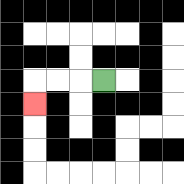{'start': '[4, 3]', 'end': '[1, 4]', 'path_directions': 'L,L,L,D', 'path_coordinates': '[[4, 3], [3, 3], [2, 3], [1, 3], [1, 4]]'}